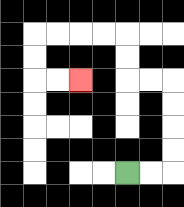{'start': '[5, 7]', 'end': '[3, 3]', 'path_directions': 'R,R,U,U,U,U,L,L,U,U,L,L,L,L,D,D,R,R', 'path_coordinates': '[[5, 7], [6, 7], [7, 7], [7, 6], [7, 5], [7, 4], [7, 3], [6, 3], [5, 3], [5, 2], [5, 1], [4, 1], [3, 1], [2, 1], [1, 1], [1, 2], [1, 3], [2, 3], [3, 3]]'}